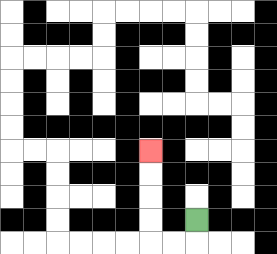{'start': '[8, 9]', 'end': '[6, 6]', 'path_directions': 'D,L,L,U,U,U,U', 'path_coordinates': '[[8, 9], [8, 10], [7, 10], [6, 10], [6, 9], [6, 8], [6, 7], [6, 6]]'}